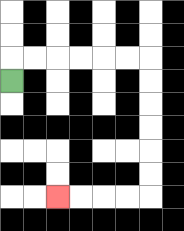{'start': '[0, 3]', 'end': '[2, 8]', 'path_directions': 'U,R,R,R,R,R,R,D,D,D,D,D,D,L,L,L,L', 'path_coordinates': '[[0, 3], [0, 2], [1, 2], [2, 2], [3, 2], [4, 2], [5, 2], [6, 2], [6, 3], [6, 4], [6, 5], [6, 6], [6, 7], [6, 8], [5, 8], [4, 8], [3, 8], [2, 8]]'}